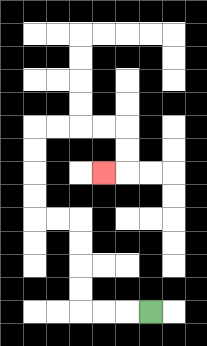{'start': '[6, 13]', 'end': '[4, 7]', 'path_directions': 'L,L,L,U,U,U,U,L,L,U,U,U,U,R,R,R,R,D,D,L', 'path_coordinates': '[[6, 13], [5, 13], [4, 13], [3, 13], [3, 12], [3, 11], [3, 10], [3, 9], [2, 9], [1, 9], [1, 8], [1, 7], [1, 6], [1, 5], [2, 5], [3, 5], [4, 5], [5, 5], [5, 6], [5, 7], [4, 7]]'}